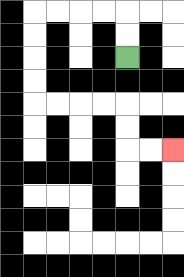{'start': '[5, 2]', 'end': '[7, 6]', 'path_directions': 'U,U,L,L,L,L,D,D,D,D,R,R,R,R,D,D,R,R', 'path_coordinates': '[[5, 2], [5, 1], [5, 0], [4, 0], [3, 0], [2, 0], [1, 0], [1, 1], [1, 2], [1, 3], [1, 4], [2, 4], [3, 4], [4, 4], [5, 4], [5, 5], [5, 6], [6, 6], [7, 6]]'}